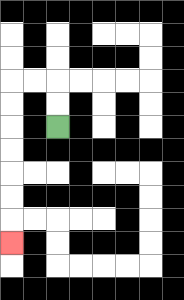{'start': '[2, 5]', 'end': '[0, 10]', 'path_directions': 'U,U,L,L,D,D,D,D,D,D,D', 'path_coordinates': '[[2, 5], [2, 4], [2, 3], [1, 3], [0, 3], [0, 4], [0, 5], [0, 6], [0, 7], [0, 8], [0, 9], [0, 10]]'}